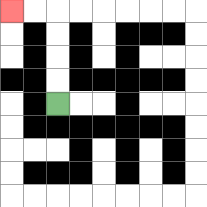{'start': '[2, 4]', 'end': '[0, 0]', 'path_directions': 'U,U,U,U,L,L', 'path_coordinates': '[[2, 4], [2, 3], [2, 2], [2, 1], [2, 0], [1, 0], [0, 0]]'}